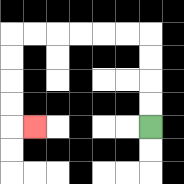{'start': '[6, 5]', 'end': '[1, 5]', 'path_directions': 'U,U,U,U,L,L,L,L,L,L,D,D,D,D,R', 'path_coordinates': '[[6, 5], [6, 4], [6, 3], [6, 2], [6, 1], [5, 1], [4, 1], [3, 1], [2, 1], [1, 1], [0, 1], [0, 2], [0, 3], [0, 4], [0, 5], [1, 5]]'}